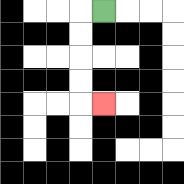{'start': '[4, 0]', 'end': '[4, 4]', 'path_directions': 'L,D,D,D,D,R', 'path_coordinates': '[[4, 0], [3, 0], [3, 1], [3, 2], [3, 3], [3, 4], [4, 4]]'}